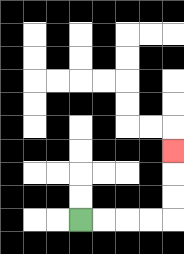{'start': '[3, 9]', 'end': '[7, 6]', 'path_directions': 'R,R,R,R,U,U,U', 'path_coordinates': '[[3, 9], [4, 9], [5, 9], [6, 9], [7, 9], [7, 8], [7, 7], [7, 6]]'}